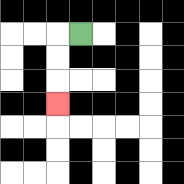{'start': '[3, 1]', 'end': '[2, 4]', 'path_directions': 'L,D,D,D', 'path_coordinates': '[[3, 1], [2, 1], [2, 2], [2, 3], [2, 4]]'}